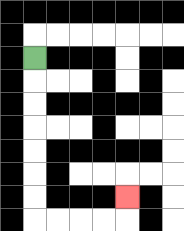{'start': '[1, 2]', 'end': '[5, 8]', 'path_directions': 'D,D,D,D,D,D,D,R,R,R,R,U', 'path_coordinates': '[[1, 2], [1, 3], [1, 4], [1, 5], [1, 6], [1, 7], [1, 8], [1, 9], [2, 9], [3, 9], [4, 9], [5, 9], [5, 8]]'}